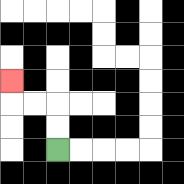{'start': '[2, 6]', 'end': '[0, 3]', 'path_directions': 'U,U,L,L,U', 'path_coordinates': '[[2, 6], [2, 5], [2, 4], [1, 4], [0, 4], [0, 3]]'}